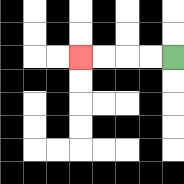{'start': '[7, 2]', 'end': '[3, 2]', 'path_directions': 'L,L,L,L', 'path_coordinates': '[[7, 2], [6, 2], [5, 2], [4, 2], [3, 2]]'}